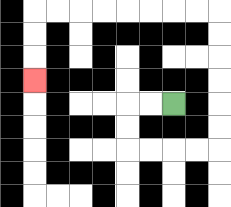{'start': '[7, 4]', 'end': '[1, 3]', 'path_directions': 'L,L,D,D,R,R,R,R,U,U,U,U,U,U,L,L,L,L,L,L,L,L,D,D,D', 'path_coordinates': '[[7, 4], [6, 4], [5, 4], [5, 5], [5, 6], [6, 6], [7, 6], [8, 6], [9, 6], [9, 5], [9, 4], [9, 3], [9, 2], [9, 1], [9, 0], [8, 0], [7, 0], [6, 0], [5, 0], [4, 0], [3, 0], [2, 0], [1, 0], [1, 1], [1, 2], [1, 3]]'}